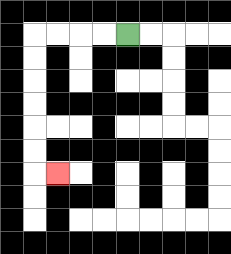{'start': '[5, 1]', 'end': '[2, 7]', 'path_directions': 'L,L,L,L,D,D,D,D,D,D,R', 'path_coordinates': '[[5, 1], [4, 1], [3, 1], [2, 1], [1, 1], [1, 2], [1, 3], [1, 4], [1, 5], [1, 6], [1, 7], [2, 7]]'}